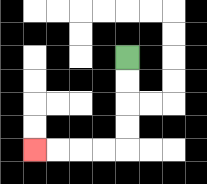{'start': '[5, 2]', 'end': '[1, 6]', 'path_directions': 'D,D,D,D,L,L,L,L', 'path_coordinates': '[[5, 2], [5, 3], [5, 4], [5, 5], [5, 6], [4, 6], [3, 6], [2, 6], [1, 6]]'}